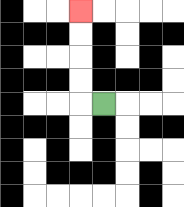{'start': '[4, 4]', 'end': '[3, 0]', 'path_directions': 'L,U,U,U,U', 'path_coordinates': '[[4, 4], [3, 4], [3, 3], [3, 2], [3, 1], [3, 0]]'}